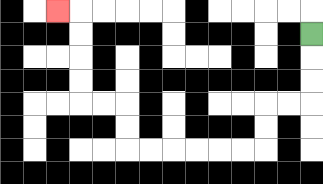{'start': '[13, 1]', 'end': '[2, 0]', 'path_directions': 'D,D,D,L,L,D,D,L,L,L,L,L,L,U,U,L,L,U,U,U,U,L', 'path_coordinates': '[[13, 1], [13, 2], [13, 3], [13, 4], [12, 4], [11, 4], [11, 5], [11, 6], [10, 6], [9, 6], [8, 6], [7, 6], [6, 6], [5, 6], [5, 5], [5, 4], [4, 4], [3, 4], [3, 3], [3, 2], [3, 1], [3, 0], [2, 0]]'}